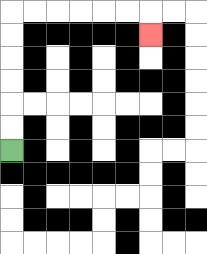{'start': '[0, 6]', 'end': '[6, 1]', 'path_directions': 'U,U,U,U,U,U,R,R,R,R,R,R,D', 'path_coordinates': '[[0, 6], [0, 5], [0, 4], [0, 3], [0, 2], [0, 1], [0, 0], [1, 0], [2, 0], [3, 0], [4, 0], [5, 0], [6, 0], [6, 1]]'}